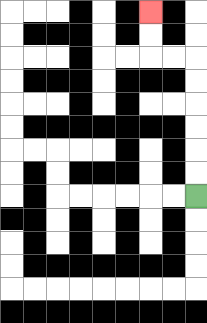{'start': '[8, 8]', 'end': '[6, 0]', 'path_directions': 'U,U,U,U,U,U,L,L,U,U', 'path_coordinates': '[[8, 8], [8, 7], [8, 6], [8, 5], [8, 4], [8, 3], [8, 2], [7, 2], [6, 2], [6, 1], [6, 0]]'}